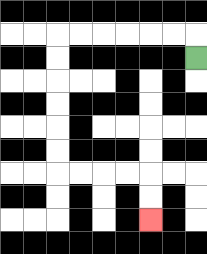{'start': '[8, 2]', 'end': '[6, 9]', 'path_directions': 'U,L,L,L,L,L,L,D,D,D,D,D,D,R,R,R,R,D,D', 'path_coordinates': '[[8, 2], [8, 1], [7, 1], [6, 1], [5, 1], [4, 1], [3, 1], [2, 1], [2, 2], [2, 3], [2, 4], [2, 5], [2, 6], [2, 7], [3, 7], [4, 7], [5, 7], [6, 7], [6, 8], [6, 9]]'}